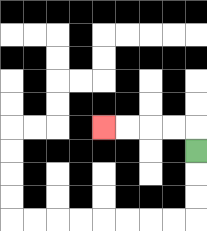{'start': '[8, 6]', 'end': '[4, 5]', 'path_directions': 'U,L,L,L,L', 'path_coordinates': '[[8, 6], [8, 5], [7, 5], [6, 5], [5, 5], [4, 5]]'}